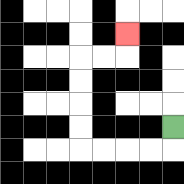{'start': '[7, 5]', 'end': '[5, 1]', 'path_directions': 'D,L,L,L,L,U,U,U,U,R,R,U', 'path_coordinates': '[[7, 5], [7, 6], [6, 6], [5, 6], [4, 6], [3, 6], [3, 5], [3, 4], [3, 3], [3, 2], [4, 2], [5, 2], [5, 1]]'}